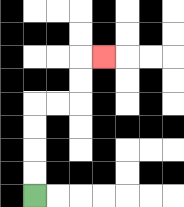{'start': '[1, 8]', 'end': '[4, 2]', 'path_directions': 'U,U,U,U,R,R,U,U,R', 'path_coordinates': '[[1, 8], [1, 7], [1, 6], [1, 5], [1, 4], [2, 4], [3, 4], [3, 3], [3, 2], [4, 2]]'}